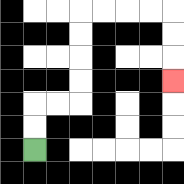{'start': '[1, 6]', 'end': '[7, 3]', 'path_directions': 'U,U,R,R,U,U,U,U,R,R,R,R,D,D,D', 'path_coordinates': '[[1, 6], [1, 5], [1, 4], [2, 4], [3, 4], [3, 3], [3, 2], [3, 1], [3, 0], [4, 0], [5, 0], [6, 0], [7, 0], [7, 1], [7, 2], [7, 3]]'}